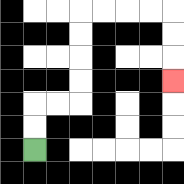{'start': '[1, 6]', 'end': '[7, 3]', 'path_directions': 'U,U,R,R,U,U,U,U,R,R,R,R,D,D,D', 'path_coordinates': '[[1, 6], [1, 5], [1, 4], [2, 4], [3, 4], [3, 3], [3, 2], [3, 1], [3, 0], [4, 0], [5, 0], [6, 0], [7, 0], [7, 1], [7, 2], [7, 3]]'}